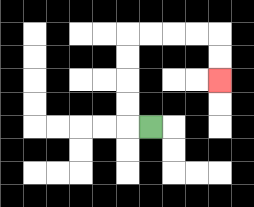{'start': '[6, 5]', 'end': '[9, 3]', 'path_directions': 'L,U,U,U,U,R,R,R,R,D,D', 'path_coordinates': '[[6, 5], [5, 5], [5, 4], [5, 3], [5, 2], [5, 1], [6, 1], [7, 1], [8, 1], [9, 1], [9, 2], [9, 3]]'}